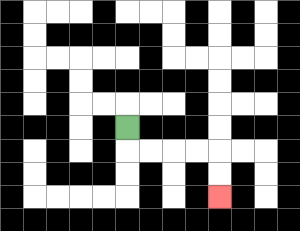{'start': '[5, 5]', 'end': '[9, 8]', 'path_directions': 'D,R,R,R,R,D,D', 'path_coordinates': '[[5, 5], [5, 6], [6, 6], [7, 6], [8, 6], [9, 6], [9, 7], [9, 8]]'}